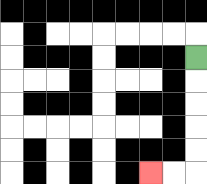{'start': '[8, 2]', 'end': '[6, 7]', 'path_directions': 'D,D,D,D,D,L,L', 'path_coordinates': '[[8, 2], [8, 3], [8, 4], [8, 5], [8, 6], [8, 7], [7, 7], [6, 7]]'}